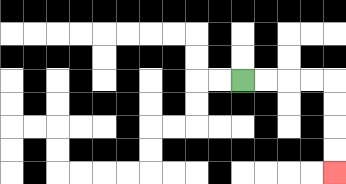{'start': '[10, 3]', 'end': '[14, 7]', 'path_directions': 'R,R,R,R,D,D,D,D', 'path_coordinates': '[[10, 3], [11, 3], [12, 3], [13, 3], [14, 3], [14, 4], [14, 5], [14, 6], [14, 7]]'}